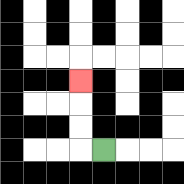{'start': '[4, 6]', 'end': '[3, 3]', 'path_directions': 'L,U,U,U', 'path_coordinates': '[[4, 6], [3, 6], [3, 5], [3, 4], [3, 3]]'}